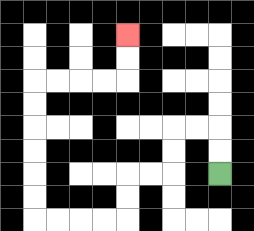{'start': '[9, 7]', 'end': '[5, 1]', 'path_directions': 'U,U,L,L,D,D,L,L,D,D,L,L,L,L,U,U,U,U,U,U,R,R,R,R,U,U', 'path_coordinates': '[[9, 7], [9, 6], [9, 5], [8, 5], [7, 5], [7, 6], [7, 7], [6, 7], [5, 7], [5, 8], [5, 9], [4, 9], [3, 9], [2, 9], [1, 9], [1, 8], [1, 7], [1, 6], [1, 5], [1, 4], [1, 3], [2, 3], [3, 3], [4, 3], [5, 3], [5, 2], [5, 1]]'}